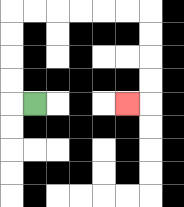{'start': '[1, 4]', 'end': '[5, 4]', 'path_directions': 'L,U,U,U,U,R,R,R,R,R,R,D,D,D,D,L', 'path_coordinates': '[[1, 4], [0, 4], [0, 3], [0, 2], [0, 1], [0, 0], [1, 0], [2, 0], [3, 0], [4, 0], [5, 0], [6, 0], [6, 1], [6, 2], [6, 3], [6, 4], [5, 4]]'}